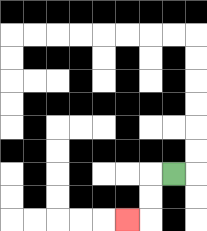{'start': '[7, 7]', 'end': '[5, 9]', 'path_directions': 'L,D,D,L', 'path_coordinates': '[[7, 7], [6, 7], [6, 8], [6, 9], [5, 9]]'}